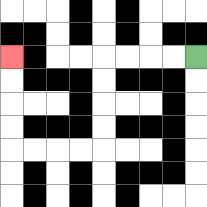{'start': '[8, 2]', 'end': '[0, 2]', 'path_directions': 'L,L,L,L,D,D,D,D,L,L,L,L,U,U,U,U', 'path_coordinates': '[[8, 2], [7, 2], [6, 2], [5, 2], [4, 2], [4, 3], [4, 4], [4, 5], [4, 6], [3, 6], [2, 6], [1, 6], [0, 6], [0, 5], [0, 4], [0, 3], [0, 2]]'}